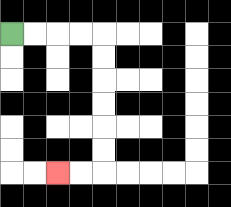{'start': '[0, 1]', 'end': '[2, 7]', 'path_directions': 'R,R,R,R,D,D,D,D,D,D,L,L', 'path_coordinates': '[[0, 1], [1, 1], [2, 1], [3, 1], [4, 1], [4, 2], [4, 3], [4, 4], [4, 5], [4, 6], [4, 7], [3, 7], [2, 7]]'}